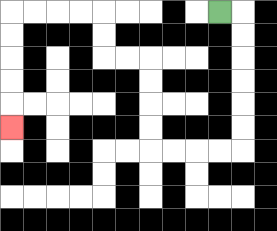{'start': '[9, 0]', 'end': '[0, 5]', 'path_directions': 'R,D,D,D,D,D,D,L,L,L,L,U,U,U,U,L,L,U,U,L,L,L,L,D,D,D,D,D', 'path_coordinates': '[[9, 0], [10, 0], [10, 1], [10, 2], [10, 3], [10, 4], [10, 5], [10, 6], [9, 6], [8, 6], [7, 6], [6, 6], [6, 5], [6, 4], [6, 3], [6, 2], [5, 2], [4, 2], [4, 1], [4, 0], [3, 0], [2, 0], [1, 0], [0, 0], [0, 1], [0, 2], [0, 3], [0, 4], [0, 5]]'}